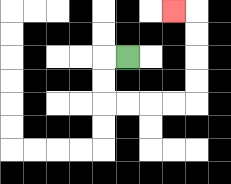{'start': '[5, 2]', 'end': '[7, 0]', 'path_directions': 'L,D,D,R,R,R,R,U,U,U,U,L', 'path_coordinates': '[[5, 2], [4, 2], [4, 3], [4, 4], [5, 4], [6, 4], [7, 4], [8, 4], [8, 3], [8, 2], [8, 1], [8, 0], [7, 0]]'}